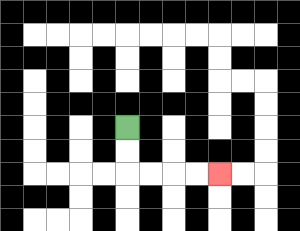{'start': '[5, 5]', 'end': '[9, 7]', 'path_directions': 'D,D,R,R,R,R', 'path_coordinates': '[[5, 5], [5, 6], [5, 7], [6, 7], [7, 7], [8, 7], [9, 7]]'}